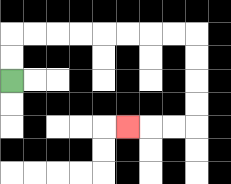{'start': '[0, 3]', 'end': '[5, 5]', 'path_directions': 'U,U,R,R,R,R,R,R,R,R,D,D,D,D,L,L,L', 'path_coordinates': '[[0, 3], [0, 2], [0, 1], [1, 1], [2, 1], [3, 1], [4, 1], [5, 1], [6, 1], [7, 1], [8, 1], [8, 2], [8, 3], [8, 4], [8, 5], [7, 5], [6, 5], [5, 5]]'}